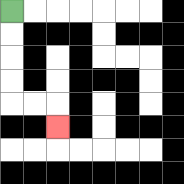{'start': '[0, 0]', 'end': '[2, 5]', 'path_directions': 'D,D,D,D,R,R,D', 'path_coordinates': '[[0, 0], [0, 1], [0, 2], [0, 3], [0, 4], [1, 4], [2, 4], [2, 5]]'}